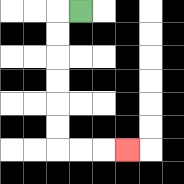{'start': '[3, 0]', 'end': '[5, 6]', 'path_directions': 'L,D,D,D,D,D,D,R,R,R', 'path_coordinates': '[[3, 0], [2, 0], [2, 1], [2, 2], [2, 3], [2, 4], [2, 5], [2, 6], [3, 6], [4, 6], [5, 6]]'}